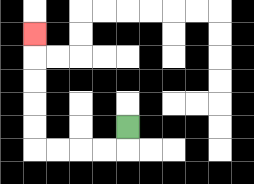{'start': '[5, 5]', 'end': '[1, 1]', 'path_directions': 'D,L,L,L,L,U,U,U,U,U', 'path_coordinates': '[[5, 5], [5, 6], [4, 6], [3, 6], [2, 6], [1, 6], [1, 5], [1, 4], [1, 3], [1, 2], [1, 1]]'}